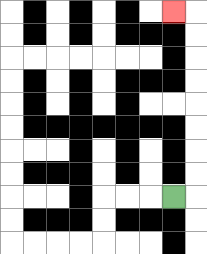{'start': '[7, 8]', 'end': '[7, 0]', 'path_directions': 'R,U,U,U,U,U,U,U,U,L', 'path_coordinates': '[[7, 8], [8, 8], [8, 7], [8, 6], [8, 5], [8, 4], [8, 3], [8, 2], [8, 1], [8, 0], [7, 0]]'}